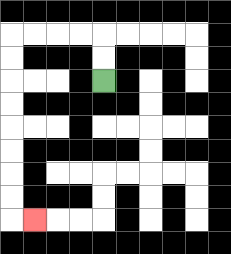{'start': '[4, 3]', 'end': '[1, 9]', 'path_directions': 'U,U,L,L,L,L,D,D,D,D,D,D,D,D,R', 'path_coordinates': '[[4, 3], [4, 2], [4, 1], [3, 1], [2, 1], [1, 1], [0, 1], [0, 2], [0, 3], [0, 4], [0, 5], [0, 6], [0, 7], [0, 8], [0, 9], [1, 9]]'}